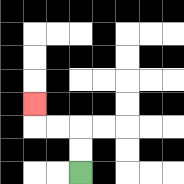{'start': '[3, 7]', 'end': '[1, 4]', 'path_directions': 'U,U,L,L,U', 'path_coordinates': '[[3, 7], [3, 6], [3, 5], [2, 5], [1, 5], [1, 4]]'}